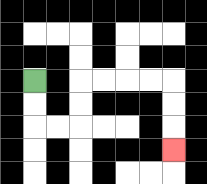{'start': '[1, 3]', 'end': '[7, 6]', 'path_directions': 'D,D,R,R,U,U,R,R,R,R,D,D,D', 'path_coordinates': '[[1, 3], [1, 4], [1, 5], [2, 5], [3, 5], [3, 4], [3, 3], [4, 3], [5, 3], [6, 3], [7, 3], [7, 4], [7, 5], [7, 6]]'}